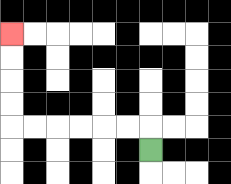{'start': '[6, 6]', 'end': '[0, 1]', 'path_directions': 'U,L,L,L,L,L,L,U,U,U,U', 'path_coordinates': '[[6, 6], [6, 5], [5, 5], [4, 5], [3, 5], [2, 5], [1, 5], [0, 5], [0, 4], [0, 3], [0, 2], [0, 1]]'}